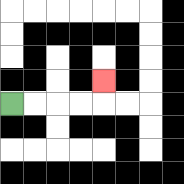{'start': '[0, 4]', 'end': '[4, 3]', 'path_directions': 'R,R,R,R,U', 'path_coordinates': '[[0, 4], [1, 4], [2, 4], [3, 4], [4, 4], [4, 3]]'}